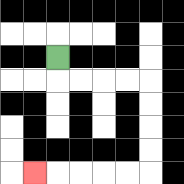{'start': '[2, 2]', 'end': '[1, 7]', 'path_directions': 'D,R,R,R,R,D,D,D,D,L,L,L,L,L', 'path_coordinates': '[[2, 2], [2, 3], [3, 3], [4, 3], [5, 3], [6, 3], [6, 4], [6, 5], [6, 6], [6, 7], [5, 7], [4, 7], [3, 7], [2, 7], [1, 7]]'}